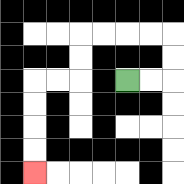{'start': '[5, 3]', 'end': '[1, 7]', 'path_directions': 'R,R,U,U,L,L,L,L,D,D,L,L,D,D,D,D', 'path_coordinates': '[[5, 3], [6, 3], [7, 3], [7, 2], [7, 1], [6, 1], [5, 1], [4, 1], [3, 1], [3, 2], [3, 3], [2, 3], [1, 3], [1, 4], [1, 5], [1, 6], [1, 7]]'}